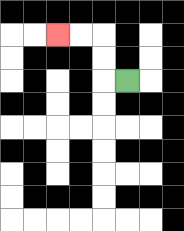{'start': '[5, 3]', 'end': '[2, 1]', 'path_directions': 'L,U,U,L,L', 'path_coordinates': '[[5, 3], [4, 3], [4, 2], [4, 1], [3, 1], [2, 1]]'}